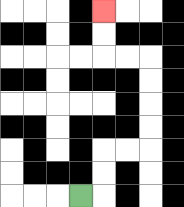{'start': '[3, 8]', 'end': '[4, 0]', 'path_directions': 'R,U,U,R,R,U,U,U,U,L,L,U,U', 'path_coordinates': '[[3, 8], [4, 8], [4, 7], [4, 6], [5, 6], [6, 6], [6, 5], [6, 4], [6, 3], [6, 2], [5, 2], [4, 2], [4, 1], [4, 0]]'}